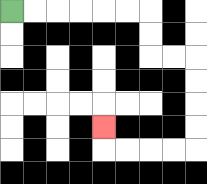{'start': '[0, 0]', 'end': '[4, 5]', 'path_directions': 'R,R,R,R,R,R,D,D,R,R,D,D,D,D,L,L,L,L,U', 'path_coordinates': '[[0, 0], [1, 0], [2, 0], [3, 0], [4, 0], [5, 0], [6, 0], [6, 1], [6, 2], [7, 2], [8, 2], [8, 3], [8, 4], [8, 5], [8, 6], [7, 6], [6, 6], [5, 6], [4, 6], [4, 5]]'}